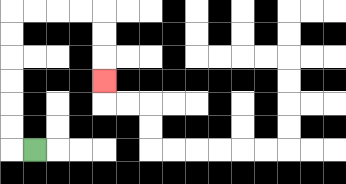{'start': '[1, 6]', 'end': '[4, 3]', 'path_directions': 'L,U,U,U,U,U,U,R,R,R,R,D,D,D', 'path_coordinates': '[[1, 6], [0, 6], [0, 5], [0, 4], [0, 3], [0, 2], [0, 1], [0, 0], [1, 0], [2, 0], [3, 0], [4, 0], [4, 1], [4, 2], [4, 3]]'}